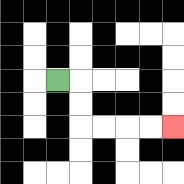{'start': '[2, 3]', 'end': '[7, 5]', 'path_directions': 'R,D,D,R,R,R,R', 'path_coordinates': '[[2, 3], [3, 3], [3, 4], [3, 5], [4, 5], [5, 5], [6, 5], [7, 5]]'}